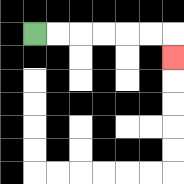{'start': '[1, 1]', 'end': '[7, 2]', 'path_directions': 'R,R,R,R,R,R,D', 'path_coordinates': '[[1, 1], [2, 1], [3, 1], [4, 1], [5, 1], [6, 1], [7, 1], [7, 2]]'}